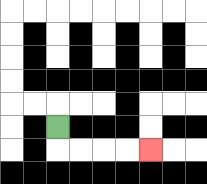{'start': '[2, 5]', 'end': '[6, 6]', 'path_directions': 'D,R,R,R,R', 'path_coordinates': '[[2, 5], [2, 6], [3, 6], [4, 6], [5, 6], [6, 6]]'}